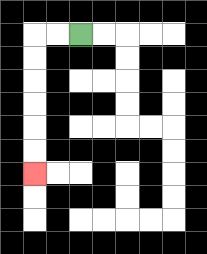{'start': '[3, 1]', 'end': '[1, 7]', 'path_directions': 'L,L,D,D,D,D,D,D', 'path_coordinates': '[[3, 1], [2, 1], [1, 1], [1, 2], [1, 3], [1, 4], [1, 5], [1, 6], [1, 7]]'}